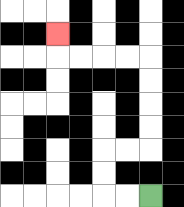{'start': '[6, 8]', 'end': '[2, 1]', 'path_directions': 'L,L,U,U,R,R,U,U,U,U,L,L,L,L,U', 'path_coordinates': '[[6, 8], [5, 8], [4, 8], [4, 7], [4, 6], [5, 6], [6, 6], [6, 5], [6, 4], [6, 3], [6, 2], [5, 2], [4, 2], [3, 2], [2, 2], [2, 1]]'}